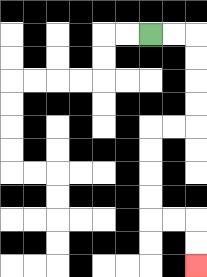{'start': '[6, 1]', 'end': '[8, 11]', 'path_directions': 'R,R,D,D,D,D,L,L,D,D,D,D,R,R,D,D', 'path_coordinates': '[[6, 1], [7, 1], [8, 1], [8, 2], [8, 3], [8, 4], [8, 5], [7, 5], [6, 5], [6, 6], [6, 7], [6, 8], [6, 9], [7, 9], [8, 9], [8, 10], [8, 11]]'}